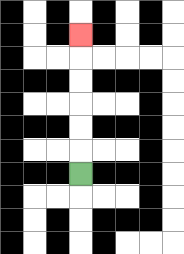{'start': '[3, 7]', 'end': '[3, 1]', 'path_directions': 'U,U,U,U,U,U', 'path_coordinates': '[[3, 7], [3, 6], [3, 5], [3, 4], [3, 3], [3, 2], [3, 1]]'}